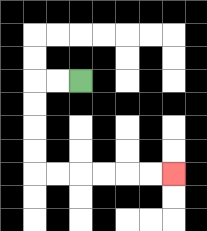{'start': '[3, 3]', 'end': '[7, 7]', 'path_directions': 'L,L,D,D,D,D,R,R,R,R,R,R', 'path_coordinates': '[[3, 3], [2, 3], [1, 3], [1, 4], [1, 5], [1, 6], [1, 7], [2, 7], [3, 7], [4, 7], [5, 7], [6, 7], [7, 7]]'}